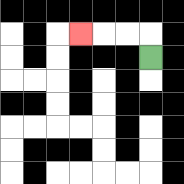{'start': '[6, 2]', 'end': '[3, 1]', 'path_directions': 'U,L,L,L', 'path_coordinates': '[[6, 2], [6, 1], [5, 1], [4, 1], [3, 1]]'}